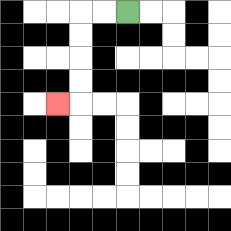{'start': '[5, 0]', 'end': '[2, 4]', 'path_directions': 'L,L,D,D,D,D,L', 'path_coordinates': '[[5, 0], [4, 0], [3, 0], [3, 1], [3, 2], [3, 3], [3, 4], [2, 4]]'}